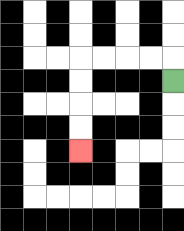{'start': '[7, 3]', 'end': '[3, 6]', 'path_directions': 'U,L,L,L,L,D,D,D,D', 'path_coordinates': '[[7, 3], [7, 2], [6, 2], [5, 2], [4, 2], [3, 2], [3, 3], [3, 4], [3, 5], [3, 6]]'}